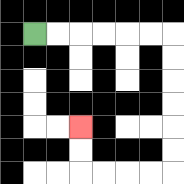{'start': '[1, 1]', 'end': '[3, 5]', 'path_directions': 'R,R,R,R,R,R,D,D,D,D,D,D,L,L,L,L,U,U', 'path_coordinates': '[[1, 1], [2, 1], [3, 1], [4, 1], [5, 1], [6, 1], [7, 1], [7, 2], [7, 3], [7, 4], [7, 5], [7, 6], [7, 7], [6, 7], [5, 7], [4, 7], [3, 7], [3, 6], [3, 5]]'}